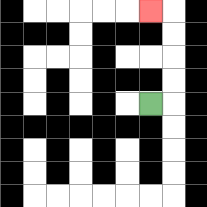{'start': '[6, 4]', 'end': '[6, 0]', 'path_directions': 'R,U,U,U,U,L', 'path_coordinates': '[[6, 4], [7, 4], [7, 3], [7, 2], [7, 1], [7, 0], [6, 0]]'}